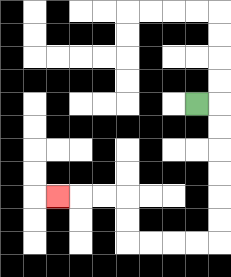{'start': '[8, 4]', 'end': '[2, 8]', 'path_directions': 'R,D,D,D,D,D,D,L,L,L,L,U,U,L,L,L', 'path_coordinates': '[[8, 4], [9, 4], [9, 5], [9, 6], [9, 7], [9, 8], [9, 9], [9, 10], [8, 10], [7, 10], [6, 10], [5, 10], [5, 9], [5, 8], [4, 8], [3, 8], [2, 8]]'}